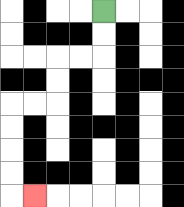{'start': '[4, 0]', 'end': '[1, 8]', 'path_directions': 'D,D,L,L,D,D,L,L,D,D,D,D,R', 'path_coordinates': '[[4, 0], [4, 1], [4, 2], [3, 2], [2, 2], [2, 3], [2, 4], [1, 4], [0, 4], [0, 5], [0, 6], [0, 7], [0, 8], [1, 8]]'}